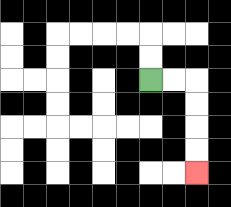{'start': '[6, 3]', 'end': '[8, 7]', 'path_directions': 'R,R,D,D,D,D', 'path_coordinates': '[[6, 3], [7, 3], [8, 3], [8, 4], [8, 5], [8, 6], [8, 7]]'}